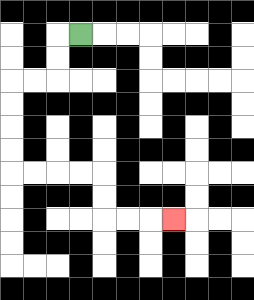{'start': '[3, 1]', 'end': '[7, 9]', 'path_directions': 'L,D,D,L,L,D,D,D,D,R,R,R,R,D,D,R,R,R', 'path_coordinates': '[[3, 1], [2, 1], [2, 2], [2, 3], [1, 3], [0, 3], [0, 4], [0, 5], [0, 6], [0, 7], [1, 7], [2, 7], [3, 7], [4, 7], [4, 8], [4, 9], [5, 9], [6, 9], [7, 9]]'}